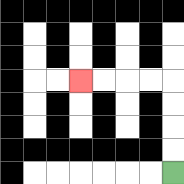{'start': '[7, 7]', 'end': '[3, 3]', 'path_directions': 'U,U,U,U,L,L,L,L', 'path_coordinates': '[[7, 7], [7, 6], [7, 5], [7, 4], [7, 3], [6, 3], [5, 3], [4, 3], [3, 3]]'}